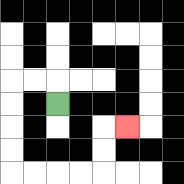{'start': '[2, 4]', 'end': '[5, 5]', 'path_directions': 'U,L,L,D,D,D,D,R,R,R,R,U,U,R', 'path_coordinates': '[[2, 4], [2, 3], [1, 3], [0, 3], [0, 4], [0, 5], [0, 6], [0, 7], [1, 7], [2, 7], [3, 7], [4, 7], [4, 6], [4, 5], [5, 5]]'}